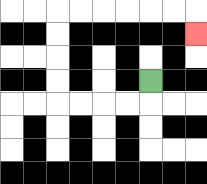{'start': '[6, 3]', 'end': '[8, 1]', 'path_directions': 'D,L,L,L,L,U,U,U,U,R,R,R,R,R,R,D', 'path_coordinates': '[[6, 3], [6, 4], [5, 4], [4, 4], [3, 4], [2, 4], [2, 3], [2, 2], [2, 1], [2, 0], [3, 0], [4, 0], [5, 0], [6, 0], [7, 0], [8, 0], [8, 1]]'}